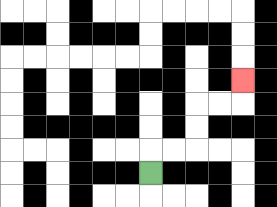{'start': '[6, 7]', 'end': '[10, 3]', 'path_directions': 'U,R,R,U,U,R,R,U', 'path_coordinates': '[[6, 7], [6, 6], [7, 6], [8, 6], [8, 5], [8, 4], [9, 4], [10, 4], [10, 3]]'}